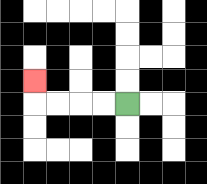{'start': '[5, 4]', 'end': '[1, 3]', 'path_directions': 'L,L,L,L,U', 'path_coordinates': '[[5, 4], [4, 4], [3, 4], [2, 4], [1, 4], [1, 3]]'}